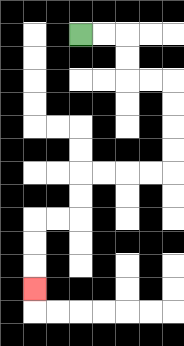{'start': '[3, 1]', 'end': '[1, 12]', 'path_directions': 'R,R,D,D,R,R,D,D,D,D,L,L,L,L,D,D,L,L,D,D,D', 'path_coordinates': '[[3, 1], [4, 1], [5, 1], [5, 2], [5, 3], [6, 3], [7, 3], [7, 4], [7, 5], [7, 6], [7, 7], [6, 7], [5, 7], [4, 7], [3, 7], [3, 8], [3, 9], [2, 9], [1, 9], [1, 10], [1, 11], [1, 12]]'}